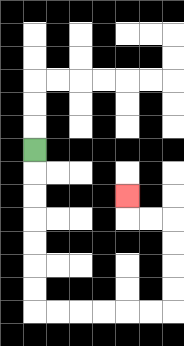{'start': '[1, 6]', 'end': '[5, 8]', 'path_directions': 'D,D,D,D,D,D,D,R,R,R,R,R,R,U,U,U,U,L,L,U', 'path_coordinates': '[[1, 6], [1, 7], [1, 8], [1, 9], [1, 10], [1, 11], [1, 12], [1, 13], [2, 13], [3, 13], [4, 13], [5, 13], [6, 13], [7, 13], [7, 12], [7, 11], [7, 10], [7, 9], [6, 9], [5, 9], [5, 8]]'}